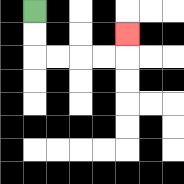{'start': '[1, 0]', 'end': '[5, 1]', 'path_directions': 'D,D,R,R,R,R,U', 'path_coordinates': '[[1, 0], [1, 1], [1, 2], [2, 2], [3, 2], [4, 2], [5, 2], [5, 1]]'}